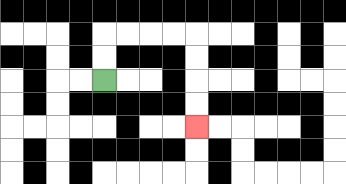{'start': '[4, 3]', 'end': '[8, 5]', 'path_directions': 'U,U,R,R,R,R,D,D,D,D', 'path_coordinates': '[[4, 3], [4, 2], [4, 1], [5, 1], [6, 1], [7, 1], [8, 1], [8, 2], [8, 3], [8, 4], [8, 5]]'}